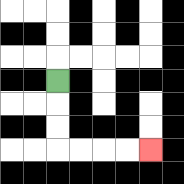{'start': '[2, 3]', 'end': '[6, 6]', 'path_directions': 'D,D,D,R,R,R,R', 'path_coordinates': '[[2, 3], [2, 4], [2, 5], [2, 6], [3, 6], [4, 6], [5, 6], [6, 6]]'}